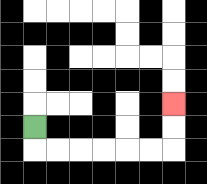{'start': '[1, 5]', 'end': '[7, 4]', 'path_directions': 'D,R,R,R,R,R,R,U,U', 'path_coordinates': '[[1, 5], [1, 6], [2, 6], [3, 6], [4, 6], [5, 6], [6, 6], [7, 6], [7, 5], [7, 4]]'}